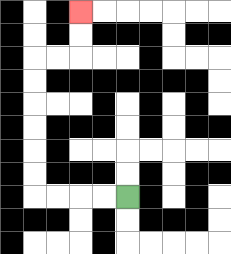{'start': '[5, 8]', 'end': '[3, 0]', 'path_directions': 'L,L,L,L,U,U,U,U,U,U,R,R,U,U', 'path_coordinates': '[[5, 8], [4, 8], [3, 8], [2, 8], [1, 8], [1, 7], [1, 6], [1, 5], [1, 4], [1, 3], [1, 2], [2, 2], [3, 2], [3, 1], [3, 0]]'}